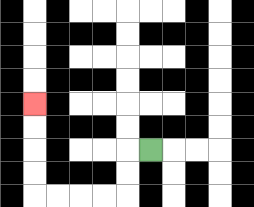{'start': '[6, 6]', 'end': '[1, 4]', 'path_directions': 'L,D,D,L,L,L,L,U,U,U,U', 'path_coordinates': '[[6, 6], [5, 6], [5, 7], [5, 8], [4, 8], [3, 8], [2, 8], [1, 8], [1, 7], [1, 6], [1, 5], [1, 4]]'}